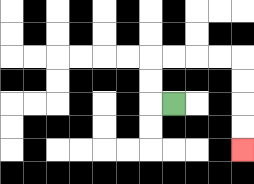{'start': '[7, 4]', 'end': '[10, 6]', 'path_directions': 'L,U,U,R,R,R,R,D,D,D,D', 'path_coordinates': '[[7, 4], [6, 4], [6, 3], [6, 2], [7, 2], [8, 2], [9, 2], [10, 2], [10, 3], [10, 4], [10, 5], [10, 6]]'}